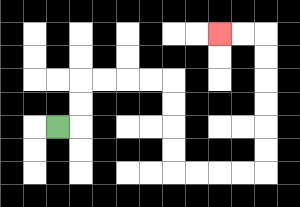{'start': '[2, 5]', 'end': '[9, 1]', 'path_directions': 'R,U,U,R,R,R,R,D,D,D,D,R,R,R,R,U,U,U,U,U,U,L,L', 'path_coordinates': '[[2, 5], [3, 5], [3, 4], [3, 3], [4, 3], [5, 3], [6, 3], [7, 3], [7, 4], [7, 5], [7, 6], [7, 7], [8, 7], [9, 7], [10, 7], [11, 7], [11, 6], [11, 5], [11, 4], [11, 3], [11, 2], [11, 1], [10, 1], [9, 1]]'}